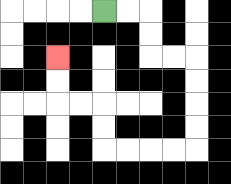{'start': '[4, 0]', 'end': '[2, 2]', 'path_directions': 'R,R,D,D,R,R,D,D,D,D,L,L,L,L,U,U,L,L,U,U', 'path_coordinates': '[[4, 0], [5, 0], [6, 0], [6, 1], [6, 2], [7, 2], [8, 2], [8, 3], [8, 4], [8, 5], [8, 6], [7, 6], [6, 6], [5, 6], [4, 6], [4, 5], [4, 4], [3, 4], [2, 4], [2, 3], [2, 2]]'}